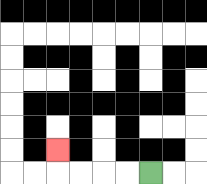{'start': '[6, 7]', 'end': '[2, 6]', 'path_directions': 'L,L,L,L,U', 'path_coordinates': '[[6, 7], [5, 7], [4, 7], [3, 7], [2, 7], [2, 6]]'}